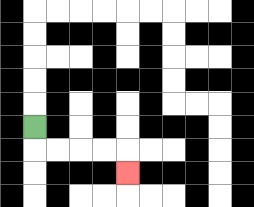{'start': '[1, 5]', 'end': '[5, 7]', 'path_directions': 'D,R,R,R,R,D', 'path_coordinates': '[[1, 5], [1, 6], [2, 6], [3, 6], [4, 6], [5, 6], [5, 7]]'}